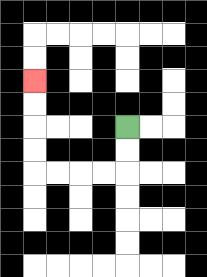{'start': '[5, 5]', 'end': '[1, 3]', 'path_directions': 'D,D,L,L,L,L,U,U,U,U', 'path_coordinates': '[[5, 5], [5, 6], [5, 7], [4, 7], [3, 7], [2, 7], [1, 7], [1, 6], [1, 5], [1, 4], [1, 3]]'}